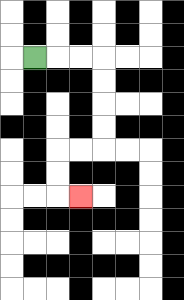{'start': '[1, 2]', 'end': '[3, 8]', 'path_directions': 'R,R,R,D,D,D,D,L,L,D,D,R', 'path_coordinates': '[[1, 2], [2, 2], [3, 2], [4, 2], [4, 3], [4, 4], [4, 5], [4, 6], [3, 6], [2, 6], [2, 7], [2, 8], [3, 8]]'}